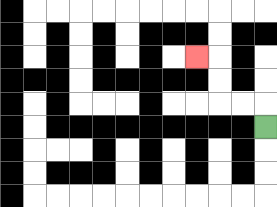{'start': '[11, 5]', 'end': '[8, 2]', 'path_directions': 'U,L,L,U,U,L', 'path_coordinates': '[[11, 5], [11, 4], [10, 4], [9, 4], [9, 3], [9, 2], [8, 2]]'}